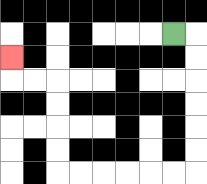{'start': '[7, 1]', 'end': '[0, 2]', 'path_directions': 'R,D,D,D,D,D,D,L,L,L,L,L,L,U,U,U,U,L,L,U', 'path_coordinates': '[[7, 1], [8, 1], [8, 2], [8, 3], [8, 4], [8, 5], [8, 6], [8, 7], [7, 7], [6, 7], [5, 7], [4, 7], [3, 7], [2, 7], [2, 6], [2, 5], [2, 4], [2, 3], [1, 3], [0, 3], [0, 2]]'}